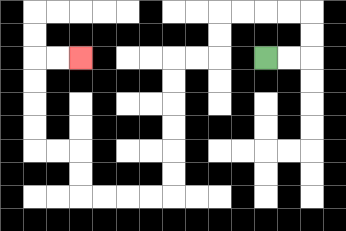{'start': '[11, 2]', 'end': '[3, 2]', 'path_directions': 'R,R,U,U,L,L,L,L,D,D,L,L,D,D,D,D,D,D,L,L,L,L,U,U,L,L,U,U,U,U,R,R', 'path_coordinates': '[[11, 2], [12, 2], [13, 2], [13, 1], [13, 0], [12, 0], [11, 0], [10, 0], [9, 0], [9, 1], [9, 2], [8, 2], [7, 2], [7, 3], [7, 4], [7, 5], [7, 6], [7, 7], [7, 8], [6, 8], [5, 8], [4, 8], [3, 8], [3, 7], [3, 6], [2, 6], [1, 6], [1, 5], [1, 4], [1, 3], [1, 2], [2, 2], [3, 2]]'}